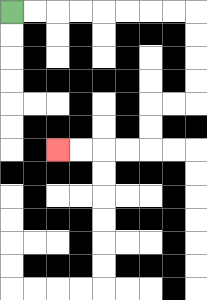{'start': '[0, 0]', 'end': '[2, 6]', 'path_directions': 'R,R,R,R,R,R,R,R,D,D,D,D,L,L,D,D,L,L,L,L', 'path_coordinates': '[[0, 0], [1, 0], [2, 0], [3, 0], [4, 0], [5, 0], [6, 0], [7, 0], [8, 0], [8, 1], [8, 2], [8, 3], [8, 4], [7, 4], [6, 4], [6, 5], [6, 6], [5, 6], [4, 6], [3, 6], [2, 6]]'}